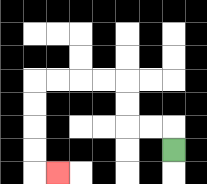{'start': '[7, 6]', 'end': '[2, 7]', 'path_directions': 'U,L,L,U,U,L,L,L,L,D,D,D,D,R', 'path_coordinates': '[[7, 6], [7, 5], [6, 5], [5, 5], [5, 4], [5, 3], [4, 3], [3, 3], [2, 3], [1, 3], [1, 4], [1, 5], [1, 6], [1, 7], [2, 7]]'}